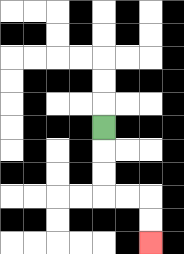{'start': '[4, 5]', 'end': '[6, 10]', 'path_directions': 'D,D,D,R,R,D,D', 'path_coordinates': '[[4, 5], [4, 6], [4, 7], [4, 8], [5, 8], [6, 8], [6, 9], [6, 10]]'}